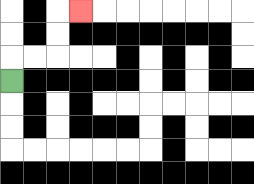{'start': '[0, 3]', 'end': '[3, 0]', 'path_directions': 'U,R,R,U,U,R', 'path_coordinates': '[[0, 3], [0, 2], [1, 2], [2, 2], [2, 1], [2, 0], [3, 0]]'}